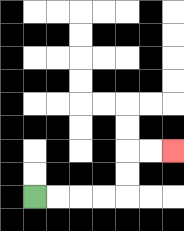{'start': '[1, 8]', 'end': '[7, 6]', 'path_directions': 'R,R,R,R,U,U,R,R', 'path_coordinates': '[[1, 8], [2, 8], [3, 8], [4, 8], [5, 8], [5, 7], [5, 6], [6, 6], [7, 6]]'}